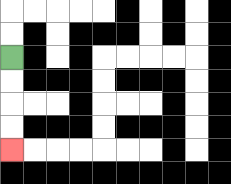{'start': '[0, 2]', 'end': '[0, 6]', 'path_directions': 'D,D,D,D', 'path_coordinates': '[[0, 2], [0, 3], [0, 4], [0, 5], [0, 6]]'}